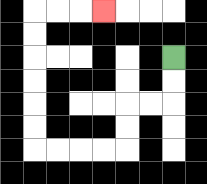{'start': '[7, 2]', 'end': '[4, 0]', 'path_directions': 'D,D,L,L,D,D,L,L,L,L,U,U,U,U,U,U,R,R,R', 'path_coordinates': '[[7, 2], [7, 3], [7, 4], [6, 4], [5, 4], [5, 5], [5, 6], [4, 6], [3, 6], [2, 6], [1, 6], [1, 5], [1, 4], [1, 3], [1, 2], [1, 1], [1, 0], [2, 0], [3, 0], [4, 0]]'}